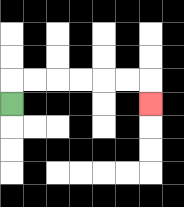{'start': '[0, 4]', 'end': '[6, 4]', 'path_directions': 'U,R,R,R,R,R,R,D', 'path_coordinates': '[[0, 4], [0, 3], [1, 3], [2, 3], [3, 3], [4, 3], [5, 3], [6, 3], [6, 4]]'}